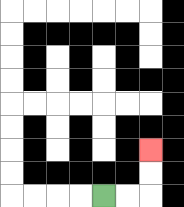{'start': '[4, 8]', 'end': '[6, 6]', 'path_directions': 'R,R,U,U', 'path_coordinates': '[[4, 8], [5, 8], [6, 8], [6, 7], [6, 6]]'}